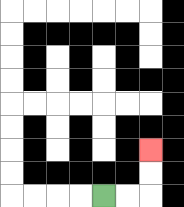{'start': '[4, 8]', 'end': '[6, 6]', 'path_directions': 'R,R,U,U', 'path_coordinates': '[[4, 8], [5, 8], [6, 8], [6, 7], [6, 6]]'}